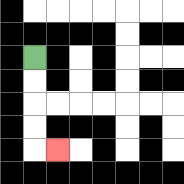{'start': '[1, 2]', 'end': '[2, 6]', 'path_directions': 'D,D,D,D,R', 'path_coordinates': '[[1, 2], [1, 3], [1, 4], [1, 5], [1, 6], [2, 6]]'}